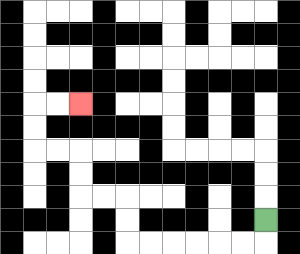{'start': '[11, 9]', 'end': '[3, 4]', 'path_directions': 'D,L,L,L,L,L,L,U,U,L,L,U,U,L,L,U,U,R,R', 'path_coordinates': '[[11, 9], [11, 10], [10, 10], [9, 10], [8, 10], [7, 10], [6, 10], [5, 10], [5, 9], [5, 8], [4, 8], [3, 8], [3, 7], [3, 6], [2, 6], [1, 6], [1, 5], [1, 4], [2, 4], [3, 4]]'}